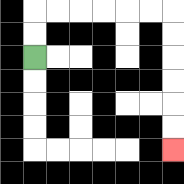{'start': '[1, 2]', 'end': '[7, 6]', 'path_directions': 'U,U,R,R,R,R,R,R,D,D,D,D,D,D', 'path_coordinates': '[[1, 2], [1, 1], [1, 0], [2, 0], [3, 0], [4, 0], [5, 0], [6, 0], [7, 0], [7, 1], [7, 2], [7, 3], [7, 4], [7, 5], [7, 6]]'}